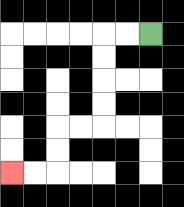{'start': '[6, 1]', 'end': '[0, 7]', 'path_directions': 'L,L,D,D,D,D,L,L,D,D,L,L', 'path_coordinates': '[[6, 1], [5, 1], [4, 1], [4, 2], [4, 3], [4, 4], [4, 5], [3, 5], [2, 5], [2, 6], [2, 7], [1, 7], [0, 7]]'}